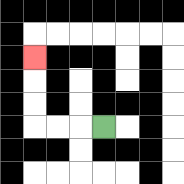{'start': '[4, 5]', 'end': '[1, 2]', 'path_directions': 'L,L,L,U,U,U', 'path_coordinates': '[[4, 5], [3, 5], [2, 5], [1, 5], [1, 4], [1, 3], [1, 2]]'}